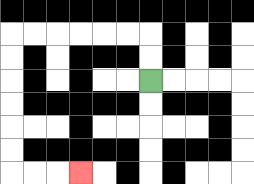{'start': '[6, 3]', 'end': '[3, 7]', 'path_directions': 'U,U,L,L,L,L,L,L,D,D,D,D,D,D,R,R,R', 'path_coordinates': '[[6, 3], [6, 2], [6, 1], [5, 1], [4, 1], [3, 1], [2, 1], [1, 1], [0, 1], [0, 2], [0, 3], [0, 4], [0, 5], [0, 6], [0, 7], [1, 7], [2, 7], [3, 7]]'}